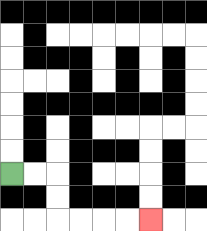{'start': '[0, 7]', 'end': '[6, 9]', 'path_directions': 'R,R,D,D,R,R,R,R', 'path_coordinates': '[[0, 7], [1, 7], [2, 7], [2, 8], [2, 9], [3, 9], [4, 9], [5, 9], [6, 9]]'}